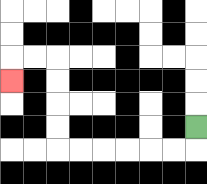{'start': '[8, 5]', 'end': '[0, 3]', 'path_directions': 'D,L,L,L,L,L,L,U,U,U,U,L,L,D', 'path_coordinates': '[[8, 5], [8, 6], [7, 6], [6, 6], [5, 6], [4, 6], [3, 6], [2, 6], [2, 5], [2, 4], [2, 3], [2, 2], [1, 2], [0, 2], [0, 3]]'}